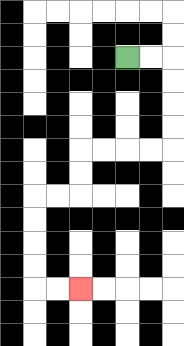{'start': '[5, 2]', 'end': '[3, 12]', 'path_directions': 'R,R,D,D,D,D,L,L,L,L,D,D,L,L,D,D,D,D,R,R', 'path_coordinates': '[[5, 2], [6, 2], [7, 2], [7, 3], [7, 4], [7, 5], [7, 6], [6, 6], [5, 6], [4, 6], [3, 6], [3, 7], [3, 8], [2, 8], [1, 8], [1, 9], [1, 10], [1, 11], [1, 12], [2, 12], [3, 12]]'}